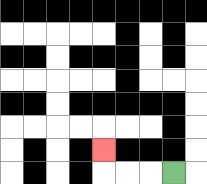{'start': '[7, 7]', 'end': '[4, 6]', 'path_directions': 'L,L,L,U', 'path_coordinates': '[[7, 7], [6, 7], [5, 7], [4, 7], [4, 6]]'}